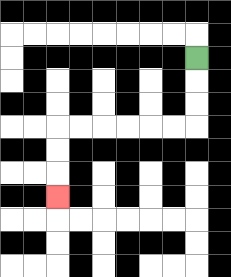{'start': '[8, 2]', 'end': '[2, 8]', 'path_directions': 'D,D,D,L,L,L,L,L,L,D,D,D', 'path_coordinates': '[[8, 2], [8, 3], [8, 4], [8, 5], [7, 5], [6, 5], [5, 5], [4, 5], [3, 5], [2, 5], [2, 6], [2, 7], [2, 8]]'}